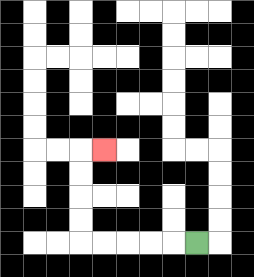{'start': '[8, 10]', 'end': '[4, 6]', 'path_directions': 'L,L,L,L,L,U,U,U,U,R', 'path_coordinates': '[[8, 10], [7, 10], [6, 10], [5, 10], [4, 10], [3, 10], [3, 9], [3, 8], [3, 7], [3, 6], [4, 6]]'}